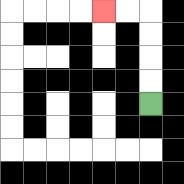{'start': '[6, 4]', 'end': '[4, 0]', 'path_directions': 'U,U,U,U,L,L', 'path_coordinates': '[[6, 4], [6, 3], [6, 2], [6, 1], [6, 0], [5, 0], [4, 0]]'}